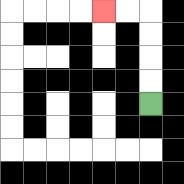{'start': '[6, 4]', 'end': '[4, 0]', 'path_directions': 'U,U,U,U,L,L', 'path_coordinates': '[[6, 4], [6, 3], [6, 2], [6, 1], [6, 0], [5, 0], [4, 0]]'}